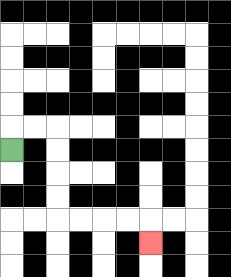{'start': '[0, 6]', 'end': '[6, 10]', 'path_directions': 'U,R,R,D,D,D,D,R,R,R,R,D', 'path_coordinates': '[[0, 6], [0, 5], [1, 5], [2, 5], [2, 6], [2, 7], [2, 8], [2, 9], [3, 9], [4, 9], [5, 9], [6, 9], [6, 10]]'}